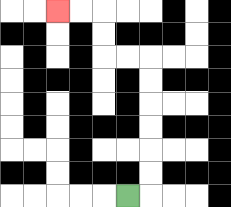{'start': '[5, 8]', 'end': '[2, 0]', 'path_directions': 'R,U,U,U,U,U,U,L,L,U,U,L,L', 'path_coordinates': '[[5, 8], [6, 8], [6, 7], [6, 6], [6, 5], [6, 4], [6, 3], [6, 2], [5, 2], [4, 2], [4, 1], [4, 0], [3, 0], [2, 0]]'}